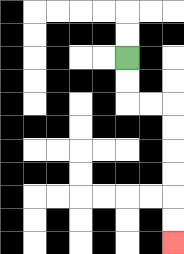{'start': '[5, 2]', 'end': '[7, 10]', 'path_directions': 'D,D,R,R,D,D,D,D,D,D', 'path_coordinates': '[[5, 2], [5, 3], [5, 4], [6, 4], [7, 4], [7, 5], [7, 6], [7, 7], [7, 8], [7, 9], [7, 10]]'}